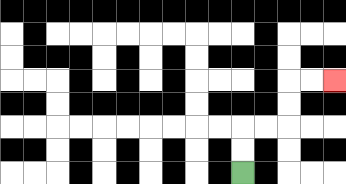{'start': '[10, 7]', 'end': '[14, 3]', 'path_directions': 'U,U,R,R,U,U,R,R', 'path_coordinates': '[[10, 7], [10, 6], [10, 5], [11, 5], [12, 5], [12, 4], [12, 3], [13, 3], [14, 3]]'}